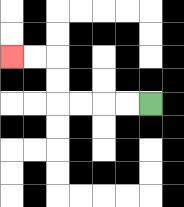{'start': '[6, 4]', 'end': '[0, 2]', 'path_directions': 'L,L,L,L,U,U,L,L', 'path_coordinates': '[[6, 4], [5, 4], [4, 4], [3, 4], [2, 4], [2, 3], [2, 2], [1, 2], [0, 2]]'}